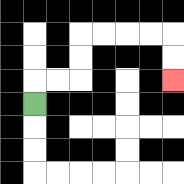{'start': '[1, 4]', 'end': '[7, 3]', 'path_directions': 'U,R,R,U,U,R,R,R,R,D,D', 'path_coordinates': '[[1, 4], [1, 3], [2, 3], [3, 3], [3, 2], [3, 1], [4, 1], [5, 1], [6, 1], [7, 1], [7, 2], [7, 3]]'}